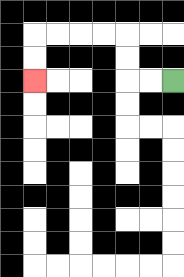{'start': '[7, 3]', 'end': '[1, 3]', 'path_directions': 'L,L,U,U,L,L,L,L,D,D', 'path_coordinates': '[[7, 3], [6, 3], [5, 3], [5, 2], [5, 1], [4, 1], [3, 1], [2, 1], [1, 1], [1, 2], [1, 3]]'}